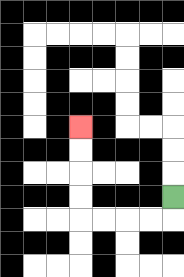{'start': '[7, 8]', 'end': '[3, 5]', 'path_directions': 'D,L,L,L,L,U,U,U,U', 'path_coordinates': '[[7, 8], [7, 9], [6, 9], [5, 9], [4, 9], [3, 9], [3, 8], [3, 7], [3, 6], [3, 5]]'}